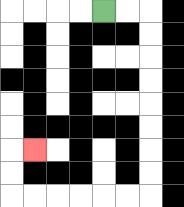{'start': '[4, 0]', 'end': '[1, 6]', 'path_directions': 'R,R,D,D,D,D,D,D,D,D,L,L,L,L,L,L,U,U,R', 'path_coordinates': '[[4, 0], [5, 0], [6, 0], [6, 1], [6, 2], [6, 3], [6, 4], [6, 5], [6, 6], [6, 7], [6, 8], [5, 8], [4, 8], [3, 8], [2, 8], [1, 8], [0, 8], [0, 7], [0, 6], [1, 6]]'}